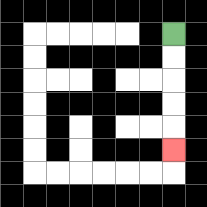{'start': '[7, 1]', 'end': '[7, 6]', 'path_directions': 'D,D,D,D,D', 'path_coordinates': '[[7, 1], [7, 2], [7, 3], [7, 4], [7, 5], [7, 6]]'}